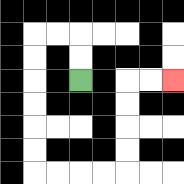{'start': '[3, 3]', 'end': '[7, 3]', 'path_directions': 'U,U,L,L,D,D,D,D,D,D,R,R,R,R,U,U,U,U,R,R', 'path_coordinates': '[[3, 3], [3, 2], [3, 1], [2, 1], [1, 1], [1, 2], [1, 3], [1, 4], [1, 5], [1, 6], [1, 7], [2, 7], [3, 7], [4, 7], [5, 7], [5, 6], [5, 5], [5, 4], [5, 3], [6, 3], [7, 3]]'}